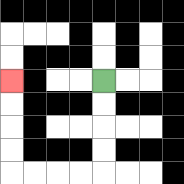{'start': '[4, 3]', 'end': '[0, 3]', 'path_directions': 'D,D,D,D,L,L,L,L,U,U,U,U', 'path_coordinates': '[[4, 3], [4, 4], [4, 5], [4, 6], [4, 7], [3, 7], [2, 7], [1, 7], [0, 7], [0, 6], [0, 5], [0, 4], [0, 3]]'}